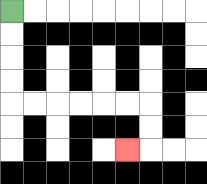{'start': '[0, 0]', 'end': '[5, 6]', 'path_directions': 'D,D,D,D,R,R,R,R,R,R,D,D,L', 'path_coordinates': '[[0, 0], [0, 1], [0, 2], [0, 3], [0, 4], [1, 4], [2, 4], [3, 4], [4, 4], [5, 4], [6, 4], [6, 5], [6, 6], [5, 6]]'}